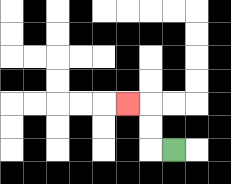{'start': '[7, 6]', 'end': '[5, 4]', 'path_directions': 'L,U,U,L', 'path_coordinates': '[[7, 6], [6, 6], [6, 5], [6, 4], [5, 4]]'}